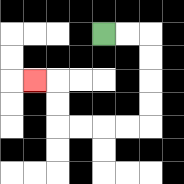{'start': '[4, 1]', 'end': '[1, 3]', 'path_directions': 'R,R,D,D,D,D,L,L,L,L,U,U,L', 'path_coordinates': '[[4, 1], [5, 1], [6, 1], [6, 2], [6, 3], [6, 4], [6, 5], [5, 5], [4, 5], [3, 5], [2, 5], [2, 4], [2, 3], [1, 3]]'}